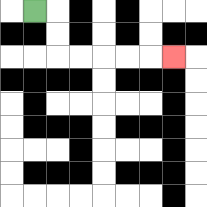{'start': '[1, 0]', 'end': '[7, 2]', 'path_directions': 'R,D,D,R,R,R,R,R', 'path_coordinates': '[[1, 0], [2, 0], [2, 1], [2, 2], [3, 2], [4, 2], [5, 2], [6, 2], [7, 2]]'}